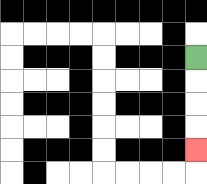{'start': '[8, 2]', 'end': '[8, 6]', 'path_directions': 'D,D,D,D', 'path_coordinates': '[[8, 2], [8, 3], [8, 4], [8, 5], [8, 6]]'}